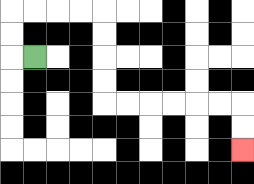{'start': '[1, 2]', 'end': '[10, 6]', 'path_directions': 'L,U,U,R,R,R,R,D,D,D,D,R,R,R,R,R,R,D,D', 'path_coordinates': '[[1, 2], [0, 2], [0, 1], [0, 0], [1, 0], [2, 0], [3, 0], [4, 0], [4, 1], [4, 2], [4, 3], [4, 4], [5, 4], [6, 4], [7, 4], [8, 4], [9, 4], [10, 4], [10, 5], [10, 6]]'}